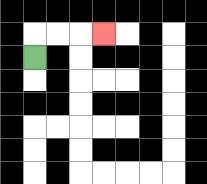{'start': '[1, 2]', 'end': '[4, 1]', 'path_directions': 'U,R,R,R', 'path_coordinates': '[[1, 2], [1, 1], [2, 1], [3, 1], [4, 1]]'}